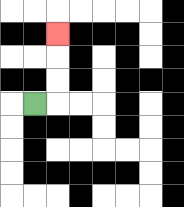{'start': '[1, 4]', 'end': '[2, 1]', 'path_directions': 'R,U,U,U', 'path_coordinates': '[[1, 4], [2, 4], [2, 3], [2, 2], [2, 1]]'}